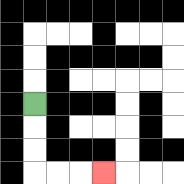{'start': '[1, 4]', 'end': '[4, 7]', 'path_directions': 'D,D,D,R,R,R', 'path_coordinates': '[[1, 4], [1, 5], [1, 6], [1, 7], [2, 7], [3, 7], [4, 7]]'}